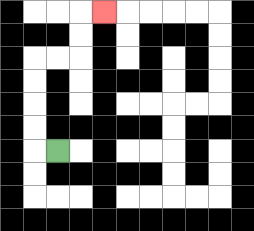{'start': '[2, 6]', 'end': '[4, 0]', 'path_directions': 'L,U,U,U,U,R,R,U,U,R', 'path_coordinates': '[[2, 6], [1, 6], [1, 5], [1, 4], [1, 3], [1, 2], [2, 2], [3, 2], [3, 1], [3, 0], [4, 0]]'}